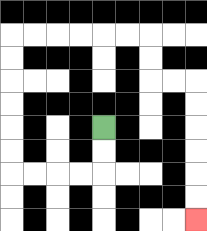{'start': '[4, 5]', 'end': '[8, 9]', 'path_directions': 'D,D,L,L,L,L,U,U,U,U,U,U,R,R,R,R,R,R,D,D,R,R,D,D,D,D,D,D', 'path_coordinates': '[[4, 5], [4, 6], [4, 7], [3, 7], [2, 7], [1, 7], [0, 7], [0, 6], [0, 5], [0, 4], [0, 3], [0, 2], [0, 1], [1, 1], [2, 1], [3, 1], [4, 1], [5, 1], [6, 1], [6, 2], [6, 3], [7, 3], [8, 3], [8, 4], [8, 5], [8, 6], [8, 7], [8, 8], [8, 9]]'}